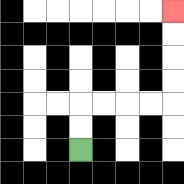{'start': '[3, 6]', 'end': '[7, 0]', 'path_directions': 'U,U,R,R,R,R,U,U,U,U', 'path_coordinates': '[[3, 6], [3, 5], [3, 4], [4, 4], [5, 4], [6, 4], [7, 4], [7, 3], [7, 2], [7, 1], [7, 0]]'}